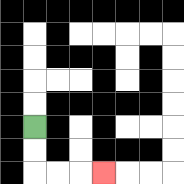{'start': '[1, 5]', 'end': '[4, 7]', 'path_directions': 'D,D,R,R,R', 'path_coordinates': '[[1, 5], [1, 6], [1, 7], [2, 7], [3, 7], [4, 7]]'}